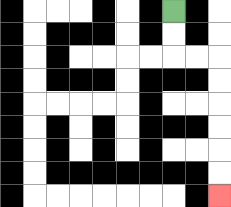{'start': '[7, 0]', 'end': '[9, 8]', 'path_directions': 'D,D,R,R,D,D,D,D,D,D', 'path_coordinates': '[[7, 0], [7, 1], [7, 2], [8, 2], [9, 2], [9, 3], [9, 4], [9, 5], [9, 6], [9, 7], [9, 8]]'}